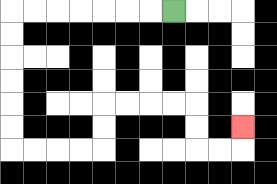{'start': '[7, 0]', 'end': '[10, 5]', 'path_directions': 'L,L,L,L,L,L,L,D,D,D,D,D,D,R,R,R,R,U,U,R,R,R,R,D,D,R,R,U', 'path_coordinates': '[[7, 0], [6, 0], [5, 0], [4, 0], [3, 0], [2, 0], [1, 0], [0, 0], [0, 1], [0, 2], [0, 3], [0, 4], [0, 5], [0, 6], [1, 6], [2, 6], [3, 6], [4, 6], [4, 5], [4, 4], [5, 4], [6, 4], [7, 4], [8, 4], [8, 5], [8, 6], [9, 6], [10, 6], [10, 5]]'}